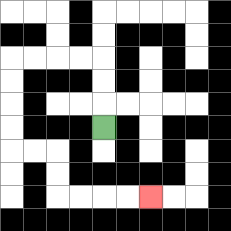{'start': '[4, 5]', 'end': '[6, 8]', 'path_directions': 'U,U,U,L,L,L,L,D,D,D,D,R,R,D,D,R,R,R,R', 'path_coordinates': '[[4, 5], [4, 4], [4, 3], [4, 2], [3, 2], [2, 2], [1, 2], [0, 2], [0, 3], [0, 4], [0, 5], [0, 6], [1, 6], [2, 6], [2, 7], [2, 8], [3, 8], [4, 8], [5, 8], [6, 8]]'}